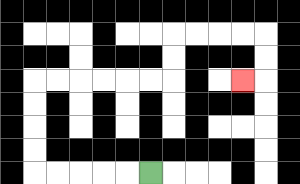{'start': '[6, 7]', 'end': '[10, 3]', 'path_directions': 'L,L,L,L,L,U,U,U,U,R,R,R,R,R,R,U,U,R,R,R,R,D,D,L', 'path_coordinates': '[[6, 7], [5, 7], [4, 7], [3, 7], [2, 7], [1, 7], [1, 6], [1, 5], [1, 4], [1, 3], [2, 3], [3, 3], [4, 3], [5, 3], [6, 3], [7, 3], [7, 2], [7, 1], [8, 1], [9, 1], [10, 1], [11, 1], [11, 2], [11, 3], [10, 3]]'}